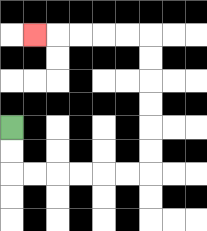{'start': '[0, 5]', 'end': '[1, 1]', 'path_directions': 'D,D,R,R,R,R,R,R,U,U,U,U,U,U,L,L,L,L,L', 'path_coordinates': '[[0, 5], [0, 6], [0, 7], [1, 7], [2, 7], [3, 7], [4, 7], [5, 7], [6, 7], [6, 6], [6, 5], [6, 4], [6, 3], [6, 2], [6, 1], [5, 1], [4, 1], [3, 1], [2, 1], [1, 1]]'}